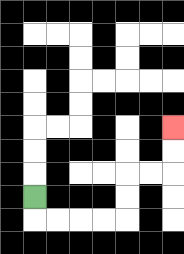{'start': '[1, 8]', 'end': '[7, 5]', 'path_directions': 'D,R,R,R,R,U,U,R,R,U,U', 'path_coordinates': '[[1, 8], [1, 9], [2, 9], [3, 9], [4, 9], [5, 9], [5, 8], [5, 7], [6, 7], [7, 7], [7, 6], [7, 5]]'}